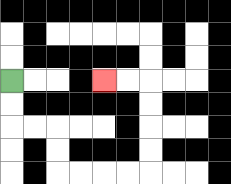{'start': '[0, 3]', 'end': '[4, 3]', 'path_directions': 'D,D,R,R,D,D,R,R,R,R,U,U,U,U,L,L', 'path_coordinates': '[[0, 3], [0, 4], [0, 5], [1, 5], [2, 5], [2, 6], [2, 7], [3, 7], [4, 7], [5, 7], [6, 7], [6, 6], [6, 5], [6, 4], [6, 3], [5, 3], [4, 3]]'}